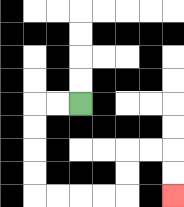{'start': '[3, 4]', 'end': '[7, 8]', 'path_directions': 'L,L,D,D,D,D,R,R,R,R,U,U,R,R,D,D', 'path_coordinates': '[[3, 4], [2, 4], [1, 4], [1, 5], [1, 6], [1, 7], [1, 8], [2, 8], [3, 8], [4, 8], [5, 8], [5, 7], [5, 6], [6, 6], [7, 6], [7, 7], [7, 8]]'}